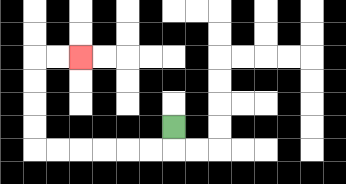{'start': '[7, 5]', 'end': '[3, 2]', 'path_directions': 'D,L,L,L,L,L,L,U,U,U,U,R,R', 'path_coordinates': '[[7, 5], [7, 6], [6, 6], [5, 6], [4, 6], [3, 6], [2, 6], [1, 6], [1, 5], [1, 4], [1, 3], [1, 2], [2, 2], [3, 2]]'}